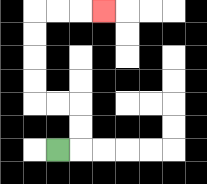{'start': '[2, 6]', 'end': '[4, 0]', 'path_directions': 'R,U,U,L,L,U,U,U,U,R,R,R', 'path_coordinates': '[[2, 6], [3, 6], [3, 5], [3, 4], [2, 4], [1, 4], [1, 3], [1, 2], [1, 1], [1, 0], [2, 0], [3, 0], [4, 0]]'}